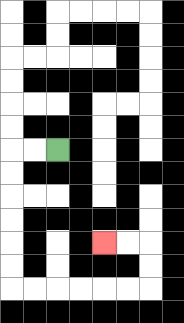{'start': '[2, 6]', 'end': '[4, 10]', 'path_directions': 'L,L,D,D,D,D,D,D,R,R,R,R,R,R,U,U,L,L', 'path_coordinates': '[[2, 6], [1, 6], [0, 6], [0, 7], [0, 8], [0, 9], [0, 10], [0, 11], [0, 12], [1, 12], [2, 12], [3, 12], [4, 12], [5, 12], [6, 12], [6, 11], [6, 10], [5, 10], [4, 10]]'}